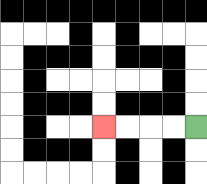{'start': '[8, 5]', 'end': '[4, 5]', 'path_directions': 'L,L,L,L', 'path_coordinates': '[[8, 5], [7, 5], [6, 5], [5, 5], [4, 5]]'}